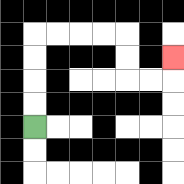{'start': '[1, 5]', 'end': '[7, 2]', 'path_directions': 'U,U,U,U,R,R,R,R,D,D,R,R,U', 'path_coordinates': '[[1, 5], [1, 4], [1, 3], [1, 2], [1, 1], [2, 1], [3, 1], [4, 1], [5, 1], [5, 2], [5, 3], [6, 3], [7, 3], [7, 2]]'}